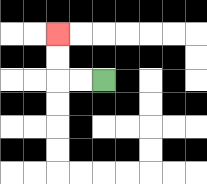{'start': '[4, 3]', 'end': '[2, 1]', 'path_directions': 'L,L,U,U', 'path_coordinates': '[[4, 3], [3, 3], [2, 3], [2, 2], [2, 1]]'}